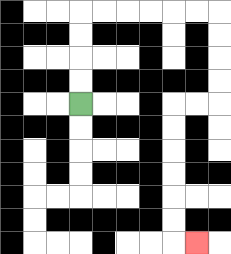{'start': '[3, 4]', 'end': '[8, 10]', 'path_directions': 'U,U,U,U,R,R,R,R,R,R,D,D,D,D,L,L,D,D,D,D,D,D,R', 'path_coordinates': '[[3, 4], [3, 3], [3, 2], [3, 1], [3, 0], [4, 0], [5, 0], [6, 0], [7, 0], [8, 0], [9, 0], [9, 1], [9, 2], [9, 3], [9, 4], [8, 4], [7, 4], [7, 5], [7, 6], [7, 7], [7, 8], [7, 9], [7, 10], [8, 10]]'}